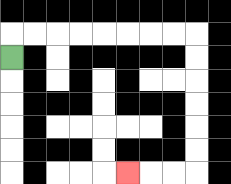{'start': '[0, 2]', 'end': '[5, 7]', 'path_directions': 'U,R,R,R,R,R,R,R,R,D,D,D,D,D,D,L,L,L', 'path_coordinates': '[[0, 2], [0, 1], [1, 1], [2, 1], [3, 1], [4, 1], [5, 1], [6, 1], [7, 1], [8, 1], [8, 2], [8, 3], [8, 4], [8, 5], [8, 6], [8, 7], [7, 7], [6, 7], [5, 7]]'}